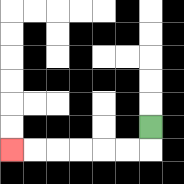{'start': '[6, 5]', 'end': '[0, 6]', 'path_directions': 'D,L,L,L,L,L,L', 'path_coordinates': '[[6, 5], [6, 6], [5, 6], [4, 6], [3, 6], [2, 6], [1, 6], [0, 6]]'}